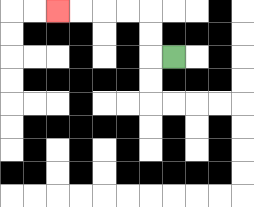{'start': '[7, 2]', 'end': '[2, 0]', 'path_directions': 'L,U,U,L,L,L,L', 'path_coordinates': '[[7, 2], [6, 2], [6, 1], [6, 0], [5, 0], [4, 0], [3, 0], [2, 0]]'}